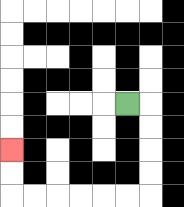{'start': '[5, 4]', 'end': '[0, 6]', 'path_directions': 'R,D,D,D,D,L,L,L,L,L,L,U,U', 'path_coordinates': '[[5, 4], [6, 4], [6, 5], [6, 6], [6, 7], [6, 8], [5, 8], [4, 8], [3, 8], [2, 8], [1, 8], [0, 8], [0, 7], [0, 6]]'}